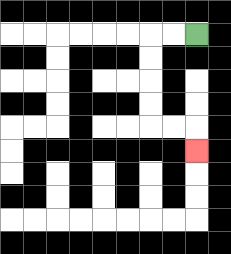{'start': '[8, 1]', 'end': '[8, 6]', 'path_directions': 'L,L,D,D,D,D,R,R,D', 'path_coordinates': '[[8, 1], [7, 1], [6, 1], [6, 2], [6, 3], [6, 4], [6, 5], [7, 5], [8, 5], [8, 6]]'}